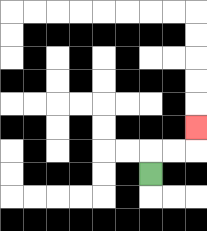{'start': '[6, 7]', 'end': '[8, 5]', 'path_directions': 'U,R,R,U', 'path_coordinates': '[[6, 7], [6, 6], [7, 6], [8, 6], [8, 5]]'}